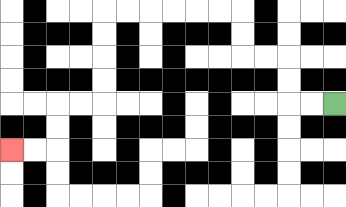{'start': '[14, 4]', 'end': '[0, 6]', 'path_directions': 'L,L,U,U,L,L,U,U,L,L,L,L,L,L,D,D,D,D,L,L,D,D,L,L', 'path_coordinates': '[[14, 4], [13, 4], [12, 4], [12, 3], [12, 2], [11, 2], [10, 2], [10, 1], [10, 0], [9, 0], [8, 0], [7, 0], [6, 0], [5, 0], [4, 0], [4, 1], [4, 2], [4, 3], [4, 4], [3, 4], [2, 4], [2, 5], [2, 6], [1, 6], [0, 6]]'}